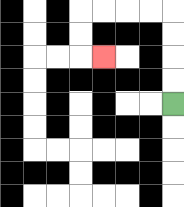{'start': '[7, 4]', 'end': '[4, 2]', 'path_directions': 'U,U,U,U,L,L,L,L,D,D,R', 'path_coordinates': '[[7, 4], [7, 3], [7, 2], [7, 1], [7, 0], [6, 0], [5, 0], [4, 0], [3, 0], [3, 1], [3, 2], [4, 2]]'}